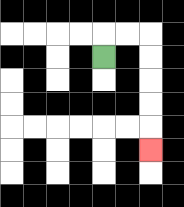{'start': '[4, 2]', 'end': '[6, 6]', 'path_directions': 'U,R,R,D,D,D,D,D', 'path_coordinates': '[[4, 2], [4, 1], [5, 1], [6, 1], [6, 2], [6, 3], [6, 4], [6, 5], [6, 6]]'}